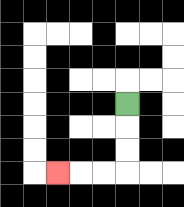{'start': '[5, 4]', 'end': '[2, 7]', 'path_directions': 'D,D,D,L,L,L', 'path_coordinates': '[[5, 4], [5, 5], [5, 6], [5, 7], [4, 7], [3, 7], [2, 7]]'}